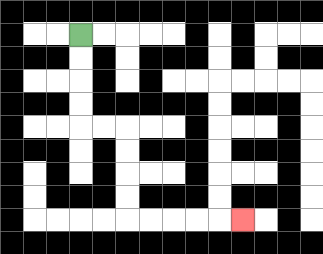{'start': '[3, 1]', 'end': '[10, 9]', 'path_directions': 'D,D,D,D,R,R,D,D,D,D,R,R,R,R,R', 'path_coordinates': '[[3, 1], [3, 2], [3, 3], [3, 4], [3, 5], [4, 5], [5, 5], [5, 6], [5, 7], [5, 8], [5, 9], [6, 9], [7, 9], [8, 9], [9, 9], [10, 9]]'}